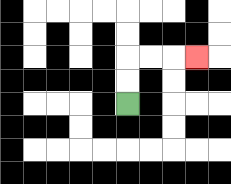{'start': '[5, 4]', 'end': '[8, 2]', 'path_directions': 'U,U,R,R,R', 'path_coordinates': '[[5, 4], [5, 3], [5, 2], [6, 2], [7, 2], [8, 2]]'}